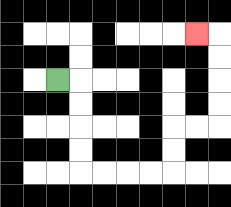{'start': '[2, 3]', 'end': '[8, 1]', 'path_directions': 'R,D,D,D,D,R,R,R,R,U,U,R,R,U,U,U,U,L', 'path_coordinates': '[[2, 3], [3, 3], [3, 4], [3, 5], [3, 6], [3, 7], [4, 7], [5, 7], [6, 7], [7, 7], [7, 6], [7, 5], [8, 5], [9, 5], [9, 4], [9, 3], [9, 2], [9, 1], [8, 1]]'}